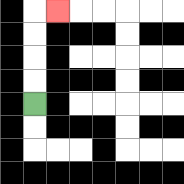{'start': '[1, 4]', 'end': '[2, 0]', 'path_directions': 'U,U,U,U,R', 'path_coordinates': '[[1, 4], [1, 3], [1, 2], [1, 1], [1, 0], [2, 0]]'}